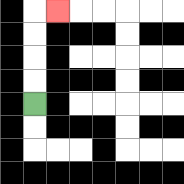{'start': '[1, 4]', 'end': '[2, 0]', 'path_directions': 'U,U,U,U,R', 'path_coordinates': '[[1, 4], [1, 3], [1, 2], [1, 1], [1, 0], [2, 0]]'}